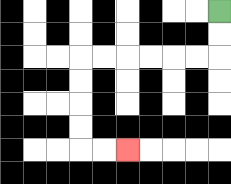{'start': '[9, 0]', 'end': '[5, 6]', 'path_directions': 'D,D,L,L,L,L,L,L,D,D,D,D,R,R', 'path_coordinates': '[[9, 0], [9, 1], [9, 2], [8, 2], [7, 2], [6, 2], [5, 2], [4, 2], [3, 2], [3, 3], [3, 4], [3, 5], [3, 6], [4, 6], [5, 6]]'}